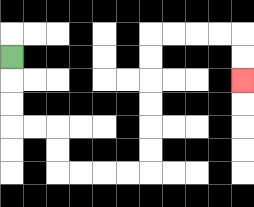{'start': '[0, 2]', 'end': '[10, 3]', 'path_directions': 'D,D,D,R,R,D,D,R,R,R,R,U,U,U,U,U,U,R,R,R,R,D,D', 'path_coordinates': '[[0, 2], [0, 3], [0, 4], [0, 5], [1, 5], [2, 5], [2, 6], [2, 7], [3, 7], [4, 7], [5, 7], [6, 7], [6, 6], [6, 5], [6, 4], [6, 3], [6, 2], [6, 1], [7, 1], [8, 1], [9, 1], [10, 1], [10, 2], [10, 3]]'}